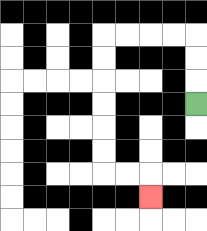{'start': '[8, 4]', 'end': '[6, 8]', 'path_directions': 'U,U,U,L,L,L,L,D,D,D,D,D,D,R,R,D', 'path_coordinates': '[[8, 4], [8, 3], [8, 2], [8, 1], [7, 1], [6, 1], [5, 1], [4, 1], [4, 2], [4, 3], [4, 4], [4, 5], [4, 6], [4, 7], [5, 7], [6, 7], [6, 8]]'}